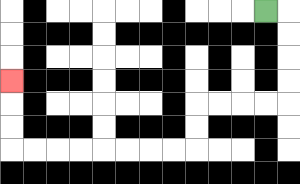{'start': '[11, 0]', 'end': '[0, 3]', 'path_directions': 'R,D,D,D,D,L,L,L,L,D,D,L,L,L,L,L,L,L,L,U,U,U', 'path_coordinates': '[[11, 0], [12, 0], [12, 1], [12, 2], [12, 3], [12, 4], [11, 4], [10, 4], [9, 4], [8, 4], [8, 5], [8, 6], [7, 6], [6, 6], [5, 6], [4, 6], [3, 6], [2, 6], [1, 6], [0, 6], [0, 5], [0, 4], [0, 3]]'}